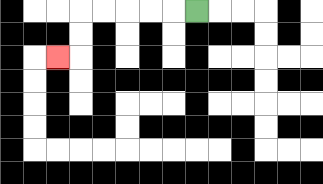{'start': '[8, 0]', 'end': '[2, 2]', 'path_directions': 'L,L,L,L,L,D,D,L', 'path_coordinates': '[[8, 0], [7, 0], [6, 0], [5, 0], [4, 0], [3, 0], [3, 1], [3, 2], [2, 2]]'}